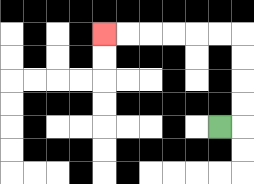{'start': '[9, 5]', 'end': '[4, 1]', 'path_directions': 'R,U,U,U,U,L,L,L,L,L,L', 'path_coordinates': '[[9, 5], [10, 5], [10, 4], [10, 3], [10, 2], [10, 1], [9, 1], [8, 1], [7, 1], [6, 1], [5, 1], [4, 1]]'}